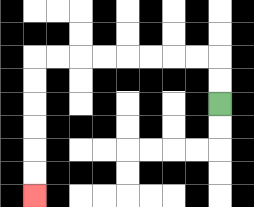{'start': '[9, 4]', 'end': '[1, 8]', 'path_directions': 'U,U,L,L,L,L,L,L,L,L,D,D,D,D,D,D', 'path_coordinates': '[[9, 4], [9, 3], [9, 2], [8, 2], [7, 2], [6, 2], [5, 2], [4, 2], [3, 2], [2, 2], [1, 2], [1, 3], [1, 4], [1, 5], [1, 6], [1, 7], [1, 8]]'}